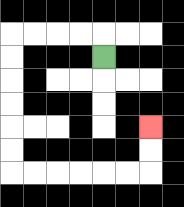{'start': '[4, 2]', 'end': '[6, 5]', 'path_directions': 'U,L,L,L,L,D,D,D,D,D,D,R,R,R,R,R,R,U,U', 'path_coordinates': '[[4, 2], [4, 1], [3, 1], [2, 1], [1, 1], [0, 1], [0, 2], [0, 3], [0, 4], [0, 5], [0, 6], [0, 7], [1, 7], [2, 7], [3, 7], [4, 7], [5, 7], [6, 7], [6, 6], [6, 5]]'}